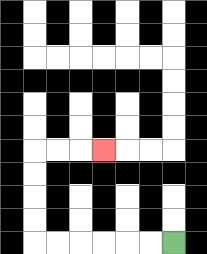{'start': '[7, 10]', 'end': '[4, 6]', 'path_directions': 'L,L,L,L,L,L,U,U,U,U,R,R,R', 'path_coordinates': '[[7, 10], [6, 10], [5, 10], [4, 10], [3, 10], [2, 10], [1, 10], [1, 9], [1, 8], [1, 7], [1, 6], [2, 6], [3, 6], [4, 6]]'}